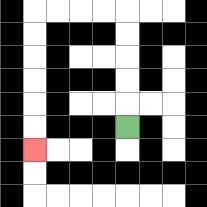{'start': '[5, 5]', 'end': '[1, 6]', 'path_directions': 'U,U,U,U,U,L,L,L,L,D,D,D,D,D,D', 'path_coordinates': '[[5, 5], [5, 4], [5, 3], [5, 2], [5, 1], [5, 0], [4, 0], [3, 0], [2, 0], [1, 0], [1, 1], [1, 2], [1, 3], [1, 4], [1, 5], [1, 6]]'}